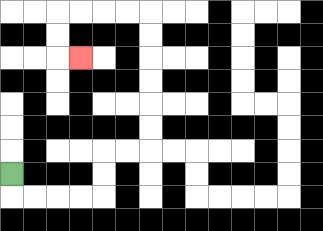{'start': '[0, 7]', 'end': '[3, 2]', 'path_directions': 'D,R,R,R,R,U,U,R,R,U,U,U,U,U,U,L,L,L,L,D,D,R', 'path_coordinates': '[[0, 7], [0, 8], [1, 8], [2, 8], [3, 8], [4, 8], [4, 7], [4, 6], [5, 6], [6, 6], [6, 5], [6, 4], [6, 3], [6, 2], [6, 1], [6, 0], [5, 0], [4, 0], [3, 0], [2, 0], [2, 1], [2, 2], [3, 2]]'}